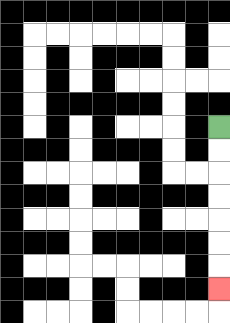{'start': '[9, 5]', 'end': '[9, 12]', 'path_directions': 'D,D,D,D,D,D,D', 'path_coordinates': '[[9, 5], [9, 6], [9, 7], [9, 8], [9, 9], [9, 10], [9, 11], [9, 12]]'}